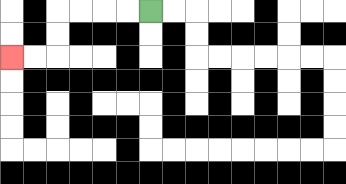{'start': '[6, 0]', 'end': '[0, 2]', 'path_directions': 'L,L,L,L,D,D,L,L', 'path_coordinates': '[[6, 0], [5, 0], [4, 0], [3, 0], [2, 0], [2, 1], [2, 2], [1, 2], [0, 2]]'}